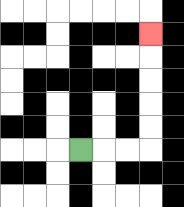{'start': '[3, 6]', 'end': '[6, 1]', 'path_directions': 'R,R,R,U,U,U,U,U', 'path_coordinates': '[[3, 6], [4, 6], [5, 6], [6, 6], [6, 5], [6, 4], [6, 3], [6, 2], [6, 1]]'}